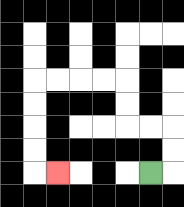{'start': '[6, 7]', 'end': '[2, 7]', 'path_directions': 'R,U,U,L,L,U,U,L,L,L,L,D,D,D,D,R', 'path_coordinates': '[[6, 7], [7, 7], [7, 6], [7, 5], [6, 5], [5, 5], [5, 4], [5, 3], [4, 3], [3, 3], [2, 3], [1, 3], [1, 4], [1, 5], [1, 6], [1, 7], [2, 7]]'}